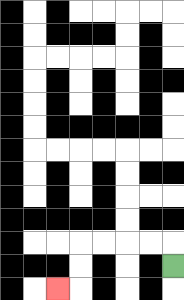{'start': '[7, 11]', 'end': '[2, 12]', 'path_directions': 'U,L,L,L,L,D,D,L', 'path_coordinates': '[[7, 11], [7, 10], [6, 10], [5, 10], [4, 10], [3, 10], [3, 11], [3, 12], [2, 12]]'}